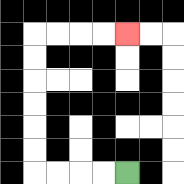{'start': '[5, 7]', 'end': '[5, 1]', 'path_directions': 'L,L,L,L,U,U,U,U,U,U,R,R,R,R', 'path_coordinates': '[[5, 7], [4, 7], [3, 7], [2, 7], [1, 7], [1, 6], [1, 5], [1, 4], [1, 3], [1, 2], [1, 1], [2, 1], [3, 1], [4, 1], [5, 1]]'}